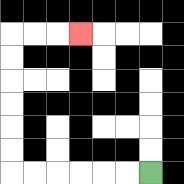{'start': '[6, 7]', 'end': '[3, 1]', 'path_directions': 'L,L,L,L,L,L,U,U,U,U,U,U,R,R,R', 'path_coordinates': '[[6, 7], [5, 7], [4, 7], [3, 7], [2, 7], [1, 7], [0, 7], [0, 6], [0, 5], [0, 4], [0, 3], [0, 2], [0, 1], [1, 1], [2, 1], [3, 1]]'}